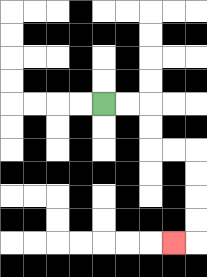{'start': '[4, 4]', 'end': '[7, 10]', 'path_directions': 'R,R,D,D,R,R,D,D,D,D,L', 'path_coordinates': '[[4, 4], [5, 4], [6, 4], [6, 5], [6, 6], [7, 6], [8, 6], [8, 7], [8, 8], [8, 9], [8, 10], [7, 10]]'}